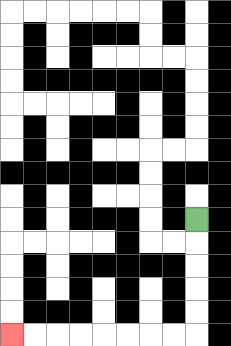{'start': '[8, 9]', 'end': '[0, 14]', 'path_directions': 'D,D,D,D,D,L,L,L,L,L,L,L,L', 'path_coordinates': '[[8, 9], [8, 10], [8, 11], [8, 12], [8, 13], [8, 14], [7, 14], [6, 14], [5, 14], [4, 14], [3, 14], [2, 14], [1, 14], [0, 14]]'}